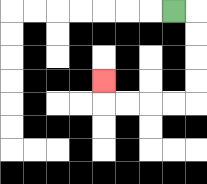{'start': '[7, 0]', 'end': '[4, 3]', 'path_directions': 'R,D,D,D,D,L,L,L,L,U', 'path_coordinates': '[[7, 0], [8, 0], [8, 1], [8, 2], [8, 3], [8, 4], [7, 4], [6, 4], [5, 4], [4, 4], [4, 3]]'}